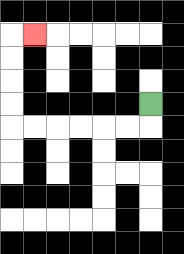{'start': '[6, 4]', 'end': '[1, 1]', 'path_directions': 'D,L,L,L,L,L,L,U,U,U,U,R', 'path_coordinates': '[[6, 4], [6, 5], [5, 5], [4, 5], [3, 5], [2, 5], [1, 5], [0, 5], [0, 4], [0, 3], [0, 2], [0, 1], [1, 1]]'}